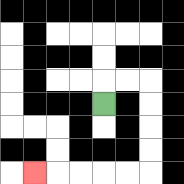{'start': '[4, 4]', 'end': '[1, 7]', 'path_directions': 'U,R,R,D,D,D,D,L,L,L,L,L', 'path_coordinates': '[[4, 4], [4, 3], [5, 3], [6, 3], [6, 4], [6, 5], [6, 6], [6, 7], [5, 7], [4, 7], [3, 7], [2, 7], [1, 7]]'}